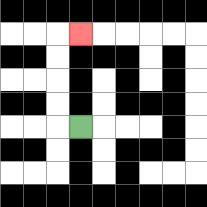{'start': '[3, 5]', 'end': '[3, 1]', 'path_directions': 'L,U,U,U,U,R', 'path_coordinates': '[[3, 5], [2, 5], [2, 4], [2, 3], [2, 2], [2, 1], [3, 1]]'}